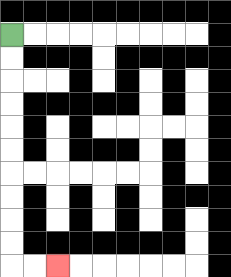{'start': '[0, 1]', 'end': '[2, 11]', 'path_directions': 'D,D,D,D,D,D,D,D,D,D,R,R', 'path_coordinates': '[[0, 1], [0, 2], [0, 3], [0, 4], [0, 5], [0, 6], [0, 7], [0, 8], [0, 9], [0, 10], [0, 11], [1, 11], [2, 11]]'}